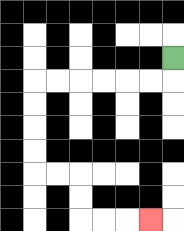{'start': '[7, 2]', 'end': '[6, 9]', 'path_directions': 'D,L,L,L,L,L,L,D,D,D,D,R,R,D,D,R,R,R', 'path_coordinates': '[[7, 2], [7, 3], [6, 3], [5, 3], [4, 3], [3, 3], [2, 3], [1, 3], [1, 4], [1, 5], [1, 6], [1, 7], [2, 7], [3, 7], [3, 8], [3, 9], [4, 9], [5, 9], [6, 9]]'}